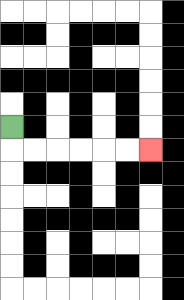{'start': '[0, 5]', 'end': '[6, 6]', 'path_directions': 'D,R,R,R,R,R,R', 'path_coordinates': '[[0, 5], [0, 6], [1, 6], [2, 6], [3, 6], [4, 6], [5, 6], [6, 6]]'}